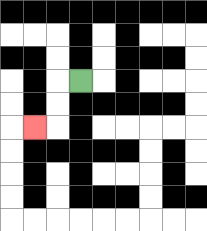{'start': '[3, 3]', 'end': '[1, 5]', 'path_directions': 'L,D,D,L', 'path_coordinates': '[[3, 3], [2, 3], [2, 4], [2, 5], [1, 5]]'}